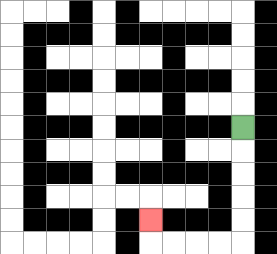{'start': '[10, 5]', 'end': '[6, 9]', 'path_directions': 'D,D,D,D,D,L,L,L,L,U', 'path_coordinates': '[[10, 5], [10, 6], [10, 7], [10, 8], [10, 9], [10, 10], [9, 10], [8, 10], [7, 10], [6, 10], [6, 9]]'}